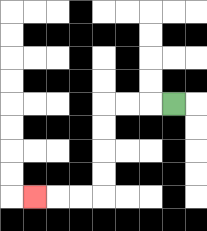{'start': '[7, 4]', 'end': '[1, 8]', 'path_directions': 'L,L,L,D,D,D,D,L,L,L', 'path_coordinates': '[[7, 4], [6, 4], [5, 4], [4, 4], [4, 5], [4, 6], [4, 7], [4, 8], [3, 8], [2, 8], [1, 8]]'}